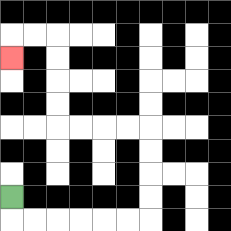{'start': '[0, 8]', 'end': '[0, 2]', 'path_directions': 'D,R,R,R,R,R,R,U,U,U,U,L,L,L,L,U,U,U,U,L,L,D', 'path_coordinates': '[[0, 8], [0, 9], [1, 9], [2, 9], [3, 9], [4, 9], [5, 9], [6, 9], [6, 8], [6, 7], [6, 6], [6, 5], [5, 5], [4, 5], [3, 5], [2, 5], [2, 4], [2, 3], [2, 2], [2, 1], [1, 1], [0, 1], [0, 2]]'}